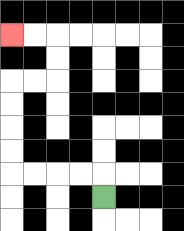{'start': '[4, 8]', 'end': '[0, 1]', 'path_directions': 'U,L,L,L,L,U,U,U,U,R,R,U,U,L,L', 'path_coordinates': '[[4, 8], [4, 7], [3, 7], [2, 7], [1, 7], [0, 7], [0, 6], [0, 5], [0, 4], [0, 3], [1, 3], [2, 3], [2, 2], [2, 1], [1, 1], [0, 1]]'}